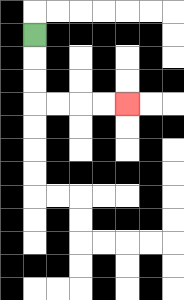{'start': '[1, 1]', 'end': '[5, 4]', 'path_directions': 'D,D,D,R,R,R,R', 'path_coordinates': '[[1, 1], [1, 2], [1, 3], [1, 4], [2, 4], [3, 4], [4, 4], [5, 4]]'}